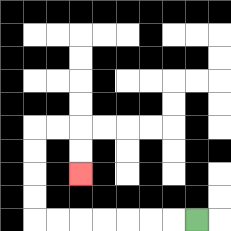{'start': '[8, 9]', 'end': '[3, 7]', 'path_directions': 'L,L,L,L,L,L,L,U,U,U,U,R,R,D,D', 'path_coordinates': '[[8, 9], [7, 9], [6, 9], [5, 9], [4, 9], [3, 9], [2, 9], [1, 9], [1, 8], [1, 7], [1, 6], [1, 5], [2, 5], [3, 5], [3, 6], [3, 7]]'}